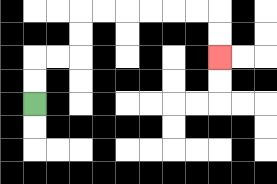{'start': '[1, 4]', 'end': '[9, 2]', 'path_directions': 'U,U,R,R,U,U,R,R,R,R,R,R,D,D', 'path_coordinates': '[[1, 4], [1, 3], [1, 2], [2, 2], [3, 2], [3, 1], [3, 0], [4, 0], [5, 0], [6, 0], [7, 0], [8, 0], [9, 0], [9, 1], [9, 2]]'}